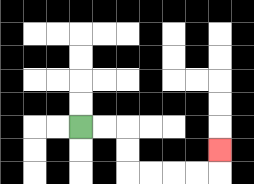{'start': '[3, 5]', 'end': '[9, 6]', 'path_directions': 'R,R,D,D,R,R,R,R,U', 'path_coordinates': '[[3, 5], [4, 5], [5, 5], [5, 6], [5, 7], [6, 7], [7, 7], [8, 7], [9, 7], [9, 6]]'}